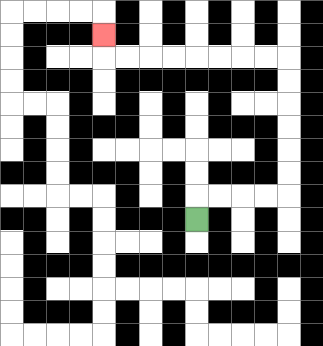{'start': '[8, 9]', 'end': '[4, 1]', 'path_directions': 'U,R,R,R,R,U,U,U,U,U,U,L,L,L,L,L,L,L,L,U', 'path_coordinates': '[[8, 9], [8, 8], [9, 8], [10, 8], [11, 8], [12, 8], [12, 7], [12, 6], [12, 5], [12, 4], [12, 3], [12, 2], [11, 2], [10, 2], [9, 2], [8, 2], [7, 2], [6, 2], [5, 2], [4, 2], [4, 1]]'}